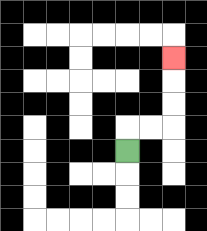{'start': '[5, 6]', 'end': '[7, 2]', 'path_directions': 'U,R,R,U,U,U', 'path_coordinates': '[[5, 6], [5, 5], [6, 5], [7, 5], [7, 4], [7, 3], [7, 2]]'}